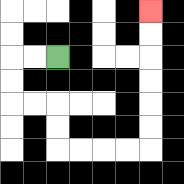{'start': '[2, 2]', 'end': '[6, 0]', 'path_directions': 'L,L,D,D,R,R,D,D,R,R,R,R,U,U,U,U,U,U', 'path_coordinates': '[[2, 2], [1, 2], [0, 2], [0, 3], [0, 4], [1, 4], [2, 4], [2, 5], [2, 6], [3, 6], [4, 6], [5, 6], [6, 6], [6, 5], [6, 4], [6, 3], [6, 2], [6, 1], [6, 0]]'}